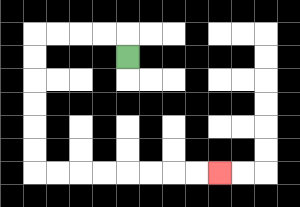{'start': '[5, 2]', 'end': '[9, 7]', 'path_directions': 'U,L,L,L,L,D,D,D,D,D,D,R,R,R,R,R,R,R,R', 'path_coordinates': '[[5, 2], [5, 1], [4, 1], [3, 1], [2, 1], [1, 1], [1, 2], [1, 3], [1, 4], [1, 5], [1, 6], [1, 7], [2, 7], [3, 7], [4, 7], [5, 7], [6, 7], [7, 7], [8, 7], [9, 7]]'}